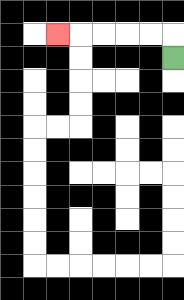{'start': '[7, 2]', 'end': '[2, 1]', 'path_directions': 'U,L,L,L,L,L', 'path_coordinates': '[[7, 2], [7, 1], [6, 1], [5, 1], [4, 1], [3, 1], [2, 1]]'}